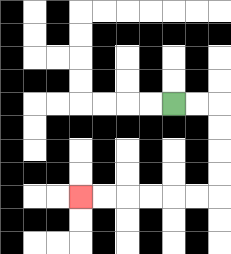{'start': '[7, 4]', 'end': '[3, 8]', 'path_directions': 'R,R,D,D,D,D,L,L,L,L,L,L', 'path_coordinates': '[[7, 4], [8, 4], [9, 4], [9, 5], [9, 6], [9, 7], [9, 8], [8, 8], [7, 8], [6, 8], [5, 8], [4, 8], [3, 8]]'}